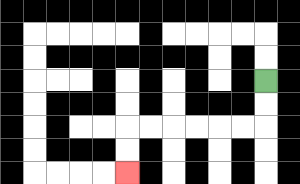{'start': '[11, 3]', 'end': '[5, 7]', 'path_directions': 'D,D,L,L,L,L,L,L,D,D', 'path_coordinates': '[[11, 3], [11, 4], [11, 5], [10, 5], [9, 5], [8, 5], [7, 5], [6, 5], [5, 5], [5, 6], [5, 7]]'}